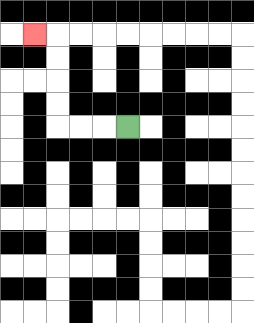{'start': '[5, 5]', 'end': '[1, 1]', 'path_directions': 'L,L,L,U,U,U,U,L', 'path_coordinates': '[[5, 5], [4, 5], [3, 5], [2, 5], [2, 4], [2, 3], [2, 2], [2, 1], [1, 1]]'}